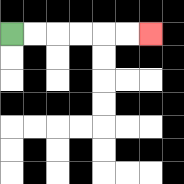{'start': '[0, 1]', 'end': '[6, 1]', 'path_directions': 'R,R,R,R,R,R', 'path_coordinates': '[[0, 1], [1, 1], [2, 1], [3, 1], [4, 1], [5, 1], [6, 1]]'}